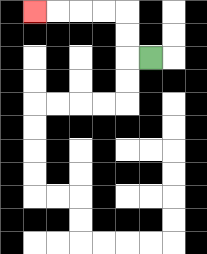{'start': '[6, 2]', 'end': '[1, 0]', 'path_directions': 'L,U,U,L,L,L,L', 'path_coordinates': '[[6, 2], [5, 2], [5, 1], [5, 0], [4, 0], [3, 0], [2, 0], [1, 0]]'}